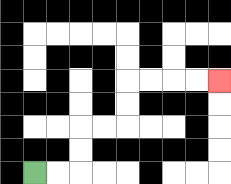{'start': '[1, 7]', 'end': '[9, 3]', 'path_directions': 'R,R,U,U,R,R,U,U,R,R,R,R', 'path_coordinates': '[[1, 7], [2, 7], [3, 7], [3, 6], [3, 5], [4, 5], [5, 5], [5, 4], [5, 3], [6, 3], [7, 3], [8, 3], [9, 3]]'}